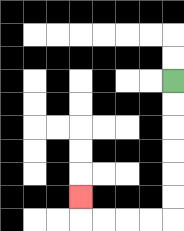{'start': '[7, 3]', 'end': '[3, 8]', 'path_directions': 'D,D,D,D,D,D,L,L,L,L,U', 'path_coordinates': '[[7, 3], [7, 4], [7, 5], [7, 6], [7, 7], [7, 8], [7, 9], [6, 9], [5, 9], [4, 9], [3, 9], [3, 8]]'}